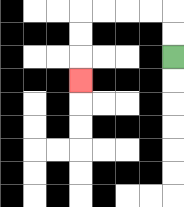{'start': '[7, 2]', 'end': '[3, 3]', 'path_directions': 'U,U,L,L,L,L,D,D,D', 'path_coordinates': '[[7, 2], [7, 1], [7, 0], [6, 0], [5, 0], [4, 0], [3, 0], [3, 1], [3, 2], [3, 3]]'}